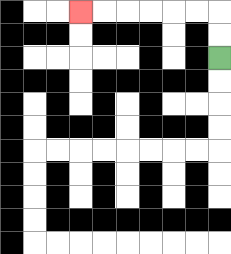{'start': '[9, 2]', 'end': '[3, 0]', 'path_directions': 'U,U,L,L,L,L,L,L', 'path_coordinates': '[[9, 2], [9, 1], [9, 0], [8, 0], [7, 0], [6, 0], [5, 0], [4, 0], [3, 0]]'}